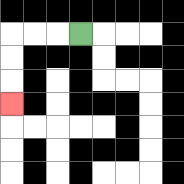{'start': '[3, 1]', 'end': '[0, 4]', 'path_directions': 'L,L,L,D,D,D', 'path_coordinates': '[[3, 1], [2, 1], [1, 1], [0, 1], [0, 2], [0, 3], [0, 4]]'}